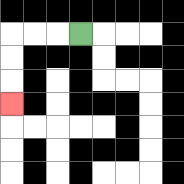{'start': '[3, 1]', 'end': '[0, 4]', 'path_directions': 'L,L,L,D,D,D', 'path_coordinates': '[[3, 1], [2, 1], [1, 1], [0, 1], [0, 2], [0, 3], [0, 4]]'}